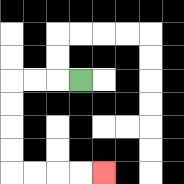{'start': '[3, 3]', 'end': '[4, 7]', 'path_directions': 'L,L,L,D,D,D,D,R,R,R,R', 'path_coordinates': '[[3, 3], [2, 3], [1, 3], [0, 3], [0, 4], [0, 5], [0, 6], [0, 7], [1, 7], [2, 7], [3, 7], [4, 7]]'}